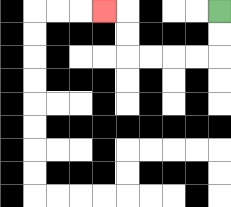{'start': '[9, 0]', 'end': '[4, 0]', 'path_directions': 'D,D,L,L,L,L,U,U,L', 'path_coordinates': '[[9, 0], [9, 1], [9, 2], [8, 2], [7, 2], [6, 2], [5, 2], [5, 1], [5, 0], [4, 0]]'}